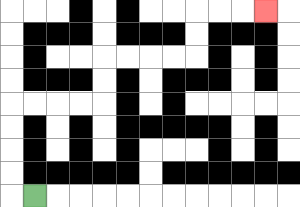{'start': '[1, 8]', 'end': '[11, 0]', 'path_directions': 'L,U,U,U,U,R,R,R,R,U,U,R,R,R,R,U,U,R,R,R', 'path_coordinates': '[[1, 8], [0, 8], [0, 7], [0, 6], [0, 5], [0, 4], [1, 4], [2, 4], [3, 4], [4, 4], [4, 3], [4, 2], [5, 2], [6, 2], [7, 2], [8, 2], [8, 1], [8, 0], [9, 0], [10, 0], [11, 0]]'}